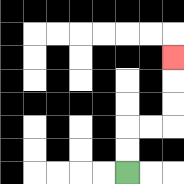{'start': '[5, 7]', 'end': '[7, 2]', 'path_directions': 'U,U,R,R,U,U,U', 'path_coordinates': '[[5, 7], [5, 6], [5, 5], [6, 5], [7, 5], [7, 4], [7, 3], [7, 2]]'}